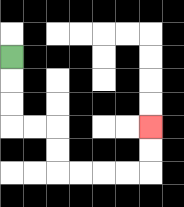{'start': '[0, 2]', 'end': '[6, 5]', 'path_directions': 'D,D,D,R,R,D,D,R,R,R,R,U,U', 'path_coordinates': '[[0, 2], [0, 3], [0, 4], [0, 5], [1, 5], [2, 5], [2, 6], [2, 7], [3, 7], [4, 7], [5, 7], [6, 7], [6, 6], [6, 5]]'}